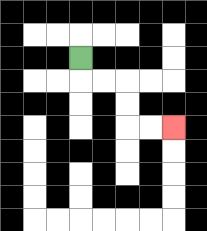{'start': '[3, 2]', 'end': '[7, 5]', 'path_directions': 'D,R,R,D,D,R,R', 'path_coordinates': '[[3, 2], [3, 3], [4, 3], [5, 3], [5, 4], [5, 5], [6, 5], [7, 5]]'}